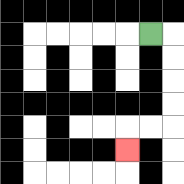{'start': '[6, 1]', 'end': '[5, 6]', 'path_directions': 'R,D,D,D,D,L,L,D', 'path_coordinates': '[[6, 1], [7, 1], [7, 2], [7, 3], [7, 4], [7, 5], [6, 5], [5, 5], [5, 6]]'}